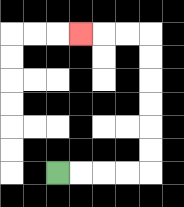{'start': '[2, 7]', 'end': '[3, 1]', 'path_directions': 'R,R,R,R,U,U,U,U,U,U,L,L,L', 'path_coordinates': '[[2, 7], [3, 7], [4, 7], [5, 7], [6, 7], [6, 6], [6, 5], [6, 4], [6, 3], [6, 2], [6, 1], [5, 1], [4, 1], [3, 1]]'}